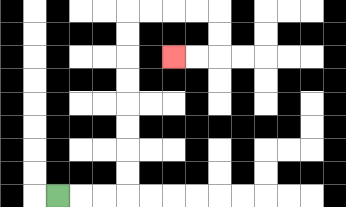{'start': '[2, 8]', 'end': '[7, 2]', 'path_directions': 'R,R,R,U,U,U,U,U,U,U,U,R,R,R,R,D,D,L,L', 'path_coordinates': '[[2, 8], [3, 8], [4, 8], [5, 8], [5, 7], [5, 6], [5, 5], [5, 4], [5, 3], [5, 2], [5, 1], [5, 0], [6, 0], [7, 0], [8, 0], [9, 0], [9, 1], [9, 2], [8, 2], [7, 2]]'}